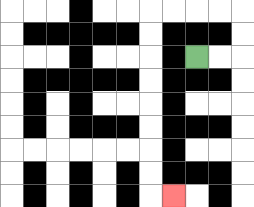{'start': '[8, 2]', 'end': '[7, 8]', 'path_directions': 'R,R,U,U,L,L,L,L,D,D,D,D,D,D,D,D,R', 'path_coordinates': '[[8, 2], [9, 2], [10, 2], [10, 1], [10, 0], [9, 0], [8, 0], [7, 0], [6, 0], [6, 1], [6, 2], [6, 3], [6, 4], [6, 5], [6, 6], [6, 7], [6, 8], [7, 8]]'}